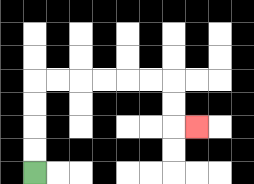{'start': '[1, 7]', 'end': '[8, 5]', 'path_directions': 'U,U,U,U,R,R,R,R,R,R,D,D,R', 'path_coordinates': '[[1, 7], [1, 6], [1, 5], [1, 4], [1, 3], [2, 3], [3, 3], [4, 3], [5, 3], [6, 3], [7, 3], [7, 4], [7, 5], [8, 5]]'}